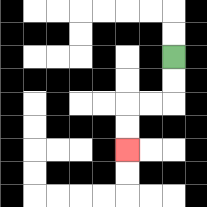{'start': '[7, 2]', 'end': '[5, 6]', 'path_directions': 'D,D,L,L,D,D', 'path_coordinates': '[[7, 2], [7, 3], [7, 4], [6, 4], [5, 4], [5, 5], [5, 6]]'}